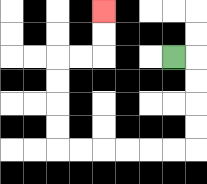{'start': '[7, 2]', 'end': '[4, 0]', 'path_directions': 'R,D,D,D,D,L,L,L,L,L,L,U,U,U,U,R,R,U,U', 'path_coordinates': '[[7, 2], [8, 2], [8, 3], [8, 4], [8, 5], [8, 6], [7, 6], [6, 6], [5, 6], [4, 6], [3, 6], [2, 6], [2, 5], [2, 4], [2, 3], [2, 2], [3, 2], [4, 2], [4, 1], [4, 0]]'}